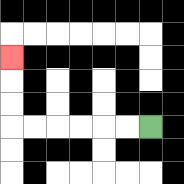{'start': '[6, 5]', 'end': '[0, 2]', 'path_directions': 'L,L,L,L,L,L,U,U,U', 'path_coordinates': '[[6, 5], [5, 5], [4, 5], [3, 5], [2, 5], [1, 5], [0, 5], [0, 4], [0, 3], [0, 2]]'}